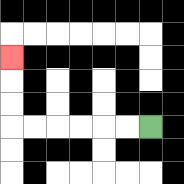{'start': '[6, 5]', 'end': '[0, 2]', 'path_directions': 'L,L,L,L,L,L,U,U,U', 'path_coordinates': '[[6, 5], [5, 5], [4, 5], [3, 5], [2, 5], [1, 5], [0, 5], [0, 4], [0, 3], [0, 2]]'}